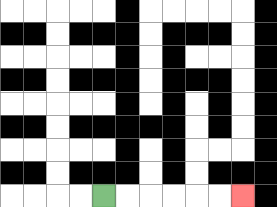{'start': '[4, 8]', 'end': '[10, 8]', 'path_directions': 'R,R,R,R,R,R', 'path_coordinates': '[[4, 8], [5, 8], [6, 8], [7, 8], [8, 8], [9, 8], [10, 8]]'}